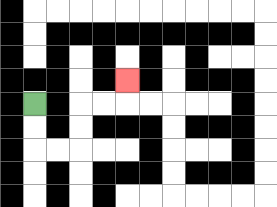{'start': '[1, 4]', 'end': '[5, 3]', 'path_directions': 'D,D,R,R,U,U,R,R,U', 'path_coordinates': '[[1, 4], [1, 5], [1, 6], [2, 6], [3, 6], [3, 5], [3, 4], [4, 4], [5, 4], [5, 3]]'}